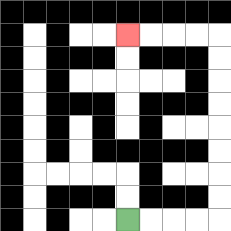{'start': '[5, 9]', 'end': '[5, 1]', 'path_directions': 'R,R,R,R,U,U,U,U,U,U,U,U,L,L,L,L', 'path_coordinates': '[[5, 9], [6, 9], [7, 9], [8, 9], [9, 9], [9, 8], [9, 7], [9, 6], [9, 5], [9, 4], [9, 3], [9, 2], [9, 1], [8, 1], [7, 1], [6, 1], [5, 1]]'}